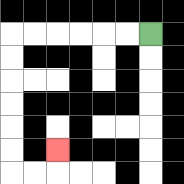{'start': '[6, 1]', 'end': '[2, 6]', 'path_directions': 'L,L,L,L,L,L,D,D,D,D,D,D,R,R,U', 'path_coordinates': '[[6, 1], [5, 1], [4, 1], [3, 1], [2, 1], [1, 1], [0, 1], [0, 2], [0, 3], [0, 4], [0, 5], [0, 6], [0, 7], [1, 7], [2, 7], [2, 6]]'}